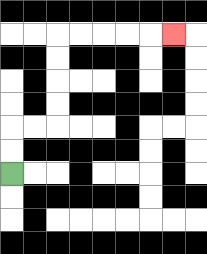{'start': '[0, 7]', 'end': '[7, 1]', 'path_directions': 'U,U,R,R,U,U,U,U,R,R,R,R,R', 'path_coordinates': '[[0, 7], [0, 6], [0, 5], [1, 5], [2, 5], [2, 4], [2, 3], [2, 2], [2, 1], [3, 1], [4, 1], [5, 1], [6, 1], [7, 1]]'}